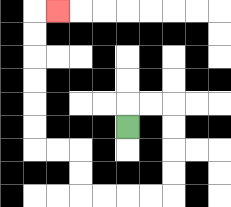{'start': '[5, 5]', 'end': '[2, 0]', 'path_directions': 'U,R,R,D,D,D,D,L,L,L,L,U,U,L,L,U,U,U,U,U,U,R', 'path_coordinates': '[[5, 5], [5, 4], [6, 4], [7, 4], [7, 5], [7, 6], [7, 7], [7, 8], [6, 8], [5, 8], [4, 8], [3, 8], [3, 7], [3, 6], [2, 6], [1, 6], [1, 5], [1, 4], [1, 3], [1, 2], [1, 1], [1, 0], [2, 0]]'}